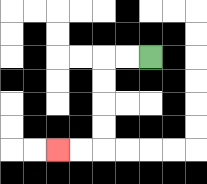{'start': '[6, 2]', 'end': '[2, 6]', 'path_directions': 'L,L,D,D,D,D,L,L', 'path_coordinates': '[[6, 2], [5, 2], [4, 2], [4, 3], [4, 4], [4, 5], [4, 6], [3, 6], [2, 6]]'}